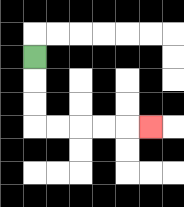{'start': '[1, 2]', 'end': '[6, 5]', 'path_directions': 'D,D,D,R,R,R,R,R', 'path_coordinates': '[[1, 2], [1, 3], [1, 4], [1, 5], [2, 5], [3, 5], [4, 5], [5, 5], [6, 5]]'}